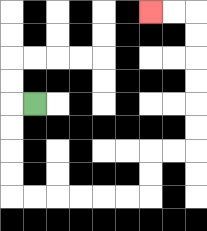{'start': '[1, 4]', 'end': '[6, 0]', 'path_directions': 'L,D,D,D,D,R,R,R,R,R,R,U,U,R,R,U,U,U,U,U,U,L,L', 'path_coordinates': '[[1, 4], [0, 4], [0, 5], [0, 6], [0, 7], [0, 8], [1, 8], [2, 8], [3, 8], [4, 8], [5, 8], [6, 8], [6, 7], [6, 6], [7, 6], [8, 6], [8, 5], [8, 4], [8, 3], [8, 2], [8, 1], [8, 0], [7, 0], [6, 0]]'}